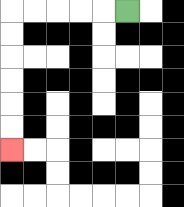{'start': '[5, 0]', 'end': '[0, 6]', 'path_directions': 'L,L,L,L,L,D,D,D,D,D,D', 'path_coordinates': '[[5, 0], [4, 0], [3, 0], [2, 0], [1, 0], [0, 0], [0, 1], [0, 2], [0, 3], [0, 4], [0, 5], [0, 6]]'}